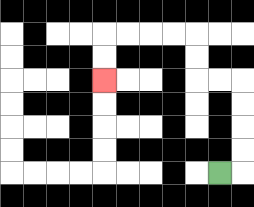{'start': '[9, 7]', 'end': '[4, 3]', 'path_directions': 'R,U,U,U,U,L,L,U,U,L,L,L,L,D,D', 'path_coordinates': '[[9, 7], [10, 7], [10, 6], [10, 5], [10, 4], [10, 3], [9, 3], [8, 3], [8, 2], [8, 1], [7, 1], [6, 1], [5, 1], [4, 1], [4, 2], [4, 3]]'}